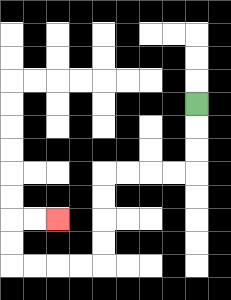{'start': '[8, 4]', 'end': '[2, 9]', 'path_directions': 'D,D,D,L,L,L,L,D,D,D,D,L,L,L,L,U,U,R,R', 'path_coordinates': '[[8, 4], [8, 5], [8, 6], [8, 7], [7, 7], [6, 7], [5, 7], [4, 7], [4, 8], [4, 9], [4, 10], [4, 11], [3, 11], [2, 11], [1, 11], [0, 11], [0, 10], [0, 9], [1, 9], [2, 9]]'}